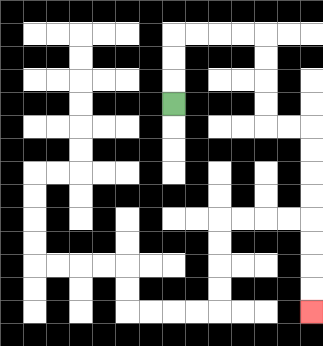{'start': '[7, 4]', 'end': '[13, 13]', 'path_directions': 'U,U,U,R,R,R,R,D,D,D,D,R,R,D,D,D,D,D,D,D,D', 'path_coordinates': '[[7, 4], [7, 3], [7, 2], [7, 1], [8, 1], [9, 1], [10, 1], [11, 1], [11, 2], [11, 3], [11, 4], [11, 5], [12, 5], [13, 5], [13, 6], [13, 7], [13, 8], [13, 9], [13, 10], [13, 11], [13, 12], [13, 13]]'}